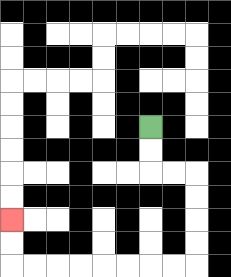{'start': '[6, 5]', 'end': '[0, 9]', 'path_directions': 'D,D,R,R,D,D,D,D,L,L,L,L,L,L,L,L,U,U', 'path_coordinates': '[[6, 5], [6, 6], [6, 7], [7, 7], [8, 7], [8, 8], [8, 9], [8, 10], [8, 11], [7, 11], [6, 11], [5, 11], [4, 11], [3, 11], [2, 11], [1, 11], [0, 11], [0, 10], [0, 9]]'}